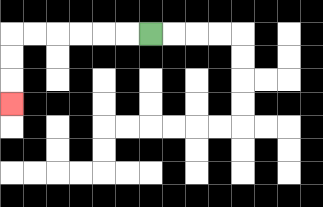{'start': '[6, 1]', 'end': '[0, 4]', 'path_directions': 'L,L,L,L,L,L,D,D,D', 'path_coordinates': '[[6, 1], [5, 1], [4, 1], [3, 1], [2, 1], [1, 1], [0, 1], [0, 2], [0, 3], [0, 4]]'}